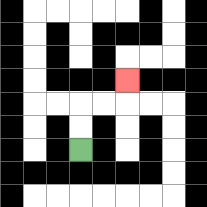{'start': '[3, 6]', 'end': '[5, 3]', 'path_directions': 'U,U,R,R,U', 'path_coordinates': '[[3, 6], [3, 5], [3, 4], [4, 4], [5, 4], [5, 3]]'}